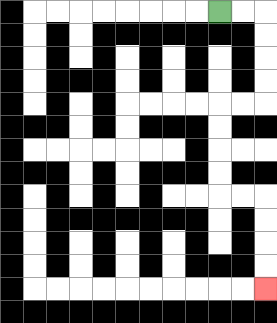{'start': '[9, 0]', 'end': '[11, 12]', 'path_directions': 'R,R,D,D,D,D,L,L,D,D,D,D,R,R,D,D,D,D', 'path_coordinates': '[[9, 0], [10, 0], [11, 0], [11, 1], [11, 2], [11, 3], [11, 4], [10, 4], [9, 4], [9, 5], [9, 6], [9, 7], [9, 8], [10, 8], [11, 8], [11, 9], [11, 10], [11, 11], [11, 12]]'}